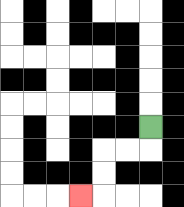{'start': '[6, 5]', 'end': '[3, 8]', 'path_directions': 'D,L,L,D,D,L', 'path_coordinates': '[[6, 5], [6, 6], [5, 6], [4, 6], [4, 7], [4, 8], [3, 8]]'}